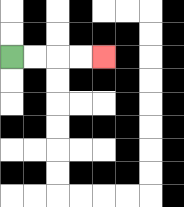{'start': '[0, 2]', 'end': '[4, 2]', 'path_directions': 'R,R,R,R', 'path_coordinates': '[[0, 2], [1, 2], [2, 2], [3, 2], [4, 2]]'}